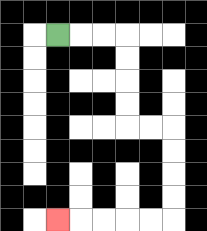{'start': '[2, 1]', 'end': '[2, 9]', 'path_directions': 'R,R,R,D,D,D,D,R,R,D,D,D,D,L,L,L,L,L', 'path_coordinates': '[[2, 1], [3, 1], [4, 1], [5, 1], [5, 2], [5, 3], [5, 4], [5, 5], [6, 5], [7, 5], [7, 6], [7, 7], [7, 8], [7, 9], [6, 9], [5, 9], [4, 9], [3, 9], [2, 9]]'}